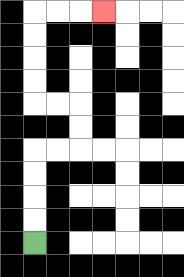{'start': '[1, 10]', 'end': '[4, 0]', 'path_directions': 'U,U,U,U,R,R,U,U,L,L,U,U,U,U,R,R,R', 'path_coordinates': '[[1, 10], [1, 9], [1, 8], [1, 7], [1, 6], [2, 6], [3, 6], [3, 5], [3, 4], [2, 4], [1, 4], [1, 3], [1, 2], [1, 1], [1, 0], [2, 0], [3, 0], [4, 0]]'}